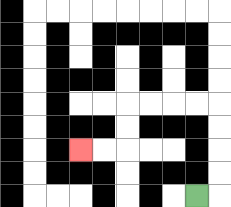{'start': '[8, 8]', 'end': '[3, 6]', 'path_directions': 'R,U,U,U,U,L,L,L,L,D,D,L,L', 'path_coordinates': '[[8, 8], [9, 8], [9, 7], [9, 6], [9, 5], [9, 4], [8, 4], [7, 4], [6, 4], [5, 4], [5, 5], [5, 6], [4, 6], [3, 6]]'}